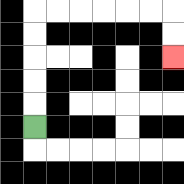{'start': '[1, 5]', 'end': '[7, 2]', 'path_directions': 'U,U,U,U,U,R,R,R,R,R,R,D,D', 'path_coordinates': '[[1, 5], [1, 4], [1, 3], [1, 2], [1, 1], [1, 0], [2, 0], [3, 0], [4, 0], [5, 0], [6, 0], [7, 0], [7, 1], [7, 2]]'}